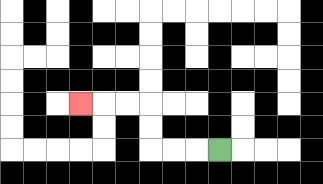{'start': '[9, 6]', 'end': '[3, 4]', 'path_directions': 'L,L,L,U,U,L,L,L', 'path_coordinates': '[[9, 6], [8, 6], [7, 6], [6, 6], [6, 5], [6, 4], [5, 4], [4, 4], [3, 4]]'}